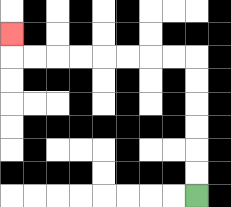{'start': '[8, 8]', 'end': '[0, 1]', 'path_directions': 'U,U,U,U,U,U,L,L,L,L,L,L,L,L,U', 'path_coordinates': '[[8, 8], [8, 7], [8, 6], [8, 5], [8, 4], [8, 3], [8, 2], [7, 2], [6, 2], [5, 2], [4, 2], [3, 2], [2, 2], [1, 2], [0, 2], [0, 1]]'}